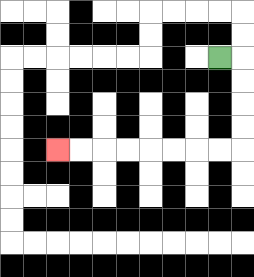{'start': '[9, 2]', 'end': '[2, 6]', 'path_directions': 'R,D,D,D,D,L,L,L,L,L,L,L,L', 'path_coordinates': '[[9, 2], [10, 2], [10, 3], [10, 4], [10, 5], [10, 6], [9, 6], [8, 6], [7, 6], [6, 6], [5, 6], [4, 6], [3, 6], [2, 6]]'}